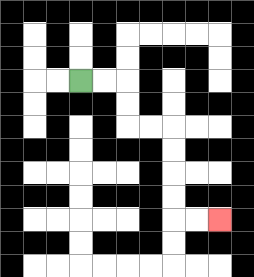{'start': '[3, 3]', 'end': '[9, 9]', 'path_directions': 'R,R,D,D,R,R,D,D,D,D,R,R', 'path_coordinates': '[[3, 3], [4, 3], [5, 3], [5, 4], [5, 5], [6, 5], [7, 5], [7, 6], [7, 7], [7, 8], [7, 9], [8, 9], [9, 9]]'}